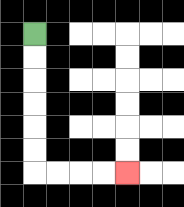{'start': '[1, 1]', 'end': '[5, 7]', 'path_directions': 'D,D,D,D,D,D,R,R,R,R', 'path_coordinates': '[[1, 1], [1, 2], [1, 3], [1, 4], [1, 5], [1, 6], [1, 7], [2, 7], [3, 7], [4, 7], [5, 7]]'}